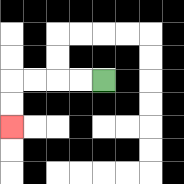{'start': '[4, 3]', 'end': '[0, 5]', 'path_directions': 'L,L,L,L,D,D', 'path_coordinates': '[[4, 3], [3, 3], [2, 3], [1, 3], [0, 3], [0, 4], [0, 5]]'}